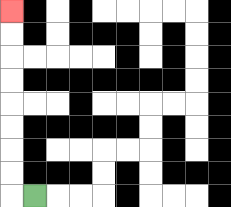{'start': '[1, 8]', 'end': '[0, 0]', 'path_directions': 'L,U,U,U,U,U,U,U,U', 'path_coordinates': '[[1, 8], [0, 8], [0, 7], [0, 6], [0, 5], [0, 4], [0, 3], [0, 2], [0, 1], [0, 0]]'}